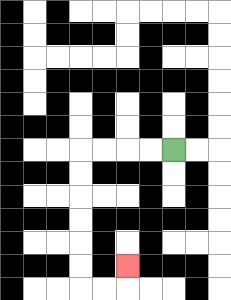{'start': '[7, 6]', 'end': '[5, 11]', 'path_directions': 'L,L,L,L,D,D,D,D,D,D,R,R,U', 'path_coordinates': '[[7, 6], [6, 6], [5, 6], [4, 6], [3, 6], [3, 7], [3, 8], [3, 9], [3, 10], [3, 11], [3, 12], [4, 12], [5, 12], [5, 11]]'}